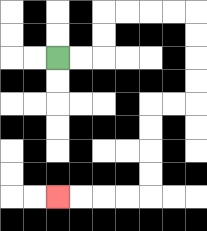{'start': '[2, 2]', 'end': '[2, 8]', 'path_directions': 'R,R,U,U,R,R,R,R,D,D,D,D,L,L,D,D,D,D,L,L,L,L', 'path_coordinates': '[[2, 2], [3, 2], [4, 2], [4, 1], [4, 0], [5, 0], [6, 0], [7, 0], [8, 0], [8, 1], [8, 2], [8, 3], [8, 4], [7, 4], [6, 4], [6, 5], [6, 6], [6, 7], [6, 8], [5, 8], [4, 8], [3, 8], [2, 8]]'}